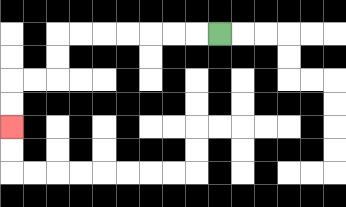{'start': '[9, 1]', 'end': '[0, 5]', 'path_directions': 'L,L,L,L,L,L,L,D,D,L,L,D,D', 'path_coordinates': '[[9, 1], [8, 1], [7, 1], [6, 1], [5, 1], [4, 1], [3, 1], [2, 1], [2, 2], [2, 3], [1, 3], [0, 3], [0, 4], [0, 5]]'}